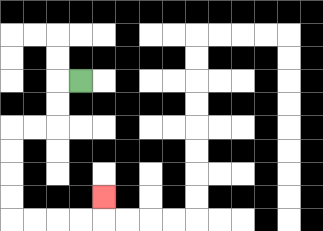{'start': '[3, 3]', 'end': '[4, 8]', 'path_directions': 'L,D,D,L,L,D,D,D,D,R,R,R,R,U', 'path_coordinates': '[[3, 3], [2, 3], [2, 4], [2, 5], [1, 5], [0, 5], [0, 6], [0, 7], [0, 8], [0, 9], [1, 9], [2, 9], [3, 9], [4, 9], [4, 8]]'}